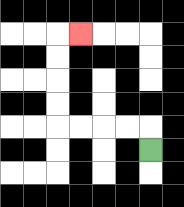{'start': '[6, 6]', 'end': '[3, 1]', 'path_directions': 'U,L,L,L,L,U,U,U,U,R', 'path_coordinates': '[[6, 6], [6, 5], [5, 5], [4, 5], [3, 5], [2, 5], [2, 4], [2, 3], [2, 2], [2, 1], [3, 1]]'}